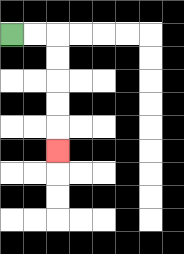{'start': '[0, 1]', 'end': '[2, 6]', 'path_directions': 'R,R,D,D,D,D,D', 'path_coordinates': '[[0, 1], [1, 1], [2, 1], [2, 2], [2, 3], [2, 4], [2, 5], [2, 6]]'}